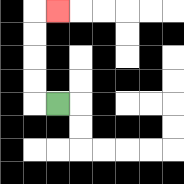{'start': '[2, 4]', 'end': '[2, 0]', 'path_directions': 'L,U,U,U,U,R', 'path_coordinates': '[[2, 4], [1, 4], [1, 3], [1, 2], [1, 1], [1, 0], [2, 0]]'}